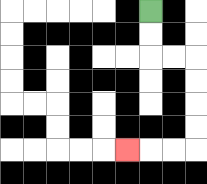{'start': '[6, 0]', 'end': '[5, 6]', 'path_directions': 'D,D,R,R,D,D,D,D,L,L,L', 'path_coordinates': '[[6, 0], [6, 1], [6, 2], [7, 2], [8, 2], [8, 3], [8, 4], [8, 5], [8, 6], [7, 6], [6, 6], [5, 6]]'}